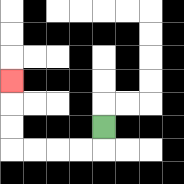{'start': '[4, 5]', 'end': '[0, 3]', 'path_directions': 'D,L,L,L,L,U,U,U', 'path_coordinates': '[[4, 5], [4, 6], [3, 6], [2, 6], [1, 6], [0, 6], [0, 5], [0, 4], [0, 3]]'}